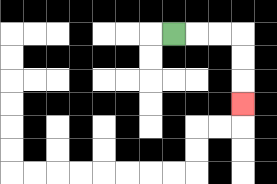{'start': '[7, 1]', 'end': '[10, 4]', 'path_directions': 'R,R,R,D,D,D', 'path_coordinates': '[[7, 1], [8, 1], [9, 1], [10, 1], [10, 2], [10, 3], [10, 4]]'}